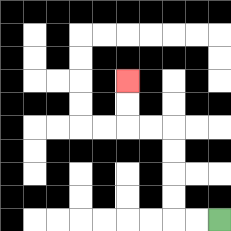{'start': '[9, 9]', 'end': '[5, 3]', 'path_directions': 'L,L,U,U,U,U,L,L,U,U', 'path_coordinates': '[[9, 9], [8, 9], [7, 9], [7, 8], [7, 7], [7, 6], [7, 5], [6, 5], [5, 5], [5, 4], [5, 3]]'}